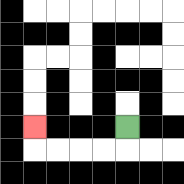{'start': '[5, 5]', 'end': '[1, 5]', 'path_directions': 'D,L,L,L,L,U', 'path_coordinates': '[[5, 5], [5, 6], [4, 6], [3, 6], [2, 6], [1, 6], [1, 5]]'}